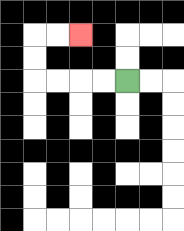{'start': '[5, 3]', 'end': '[3, 1]', 'path_directions': 'L,L,L,L,U,U,R,R', 'path_coordinates': '[[5, 3], [4, 3], [3, 3], [2, 3], [1, 3], [1, 2], [1, 1], [2, 1], [3, 1]]'}